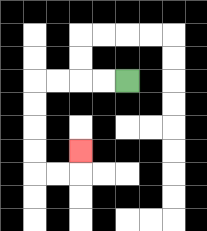{'start': '[5, 3]', 'end': '[3, 6]', 'path_directions': 'L,L,L,L,D,D,D,D,R,R,U', 'path_coordinates': '[[5, 3], [4, 3], [3, 3], [2, 3], [1, 3], [1, 4], [1, 5], [1, 6], [1, 7], [2, 7], [3, 7], [3, 6]]'}